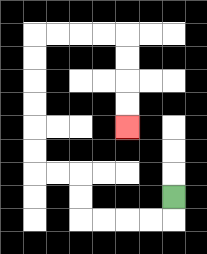{'start': '[7, 8]', 'end': '[5, 5]', 'path_directions': 'D,L,L,L,L,U,U,L,L,U,U,U,U,U,U,R,R,R,R,D,D,D,D', 'path_coordinates': '[[7, 8], [7, 9], [6, 9], [5, 9], [4, 9], [3, 9], [3, 8], [3, 7], [2, 7], [1, 7], [1, 6], [1, 5], [1, 4], [1, 3], [1, 2], [1, 1], [2, 1], [3, 1], [4, 1], [5, 1], [5, 2], [5, 3], [5, 4], [5, 5]]'}